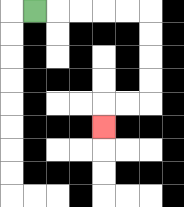{'start': '[1, 0]', 'end': '[4, 5]', 'path_directions': 'R,R,R,R,R,D,D,D,D,L,L,D', 'path_coordinates': '[[1, 0], [2, 0], [3, 0], [4, 0], [5, 0], [6, 0], [6, 1], [6, 2], [6, 3], [6, 4], [5, 4], [4, 4], [4, 5]]'}